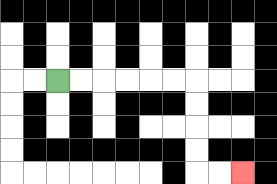{'start': '[2, 3]', 'end': '[10, 7]', 'path_directions': 'R,R,R,R,R,R,D,D,D,D,R,R', 'path_coordinates': '[[2, 3], [3, 3], [4, 3], [5, 3], [6, 3], [7, 3], [8, 3], [8, 4], [8, 5], [8, 6], [8, 7], [9, 7], [10, 7]]'}